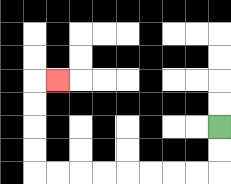{'start': '[9, 5]', 'end': '[2, 3]', 'path_directions': 'D,D,L,L,L,L,L,L,L,L,U,U,U,U,R', 'path_coordinates': '[[9, 5], [9, 6], [9, 7], [8, 7], [7, 7], [6, 7], [5, 7], [4, 7], [3, 7], [2, 7], [1, 7], [1, 6], [1, 5], [1, 4], [1, 3], [2, 3]]'}